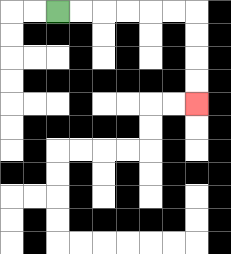{'start': '[2, 0]', 'end': '[8, 4]', 'path_directions': 'R,R,R,R,R,R,D,D,D,D', 'path_coordinates': '[[2, 0], [3, 0], [4, 0], [5, 0], [6, 0], [7, 0], [8, 0], [8, 1], [8, 2], [8, 3], [8, 4]]'}